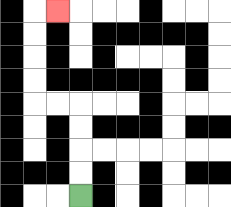{'start': '[3, 8]', 'end': '[2, 0]', 'path_directions': 'U,U,U,U,L,L,U,U,U,U,R', 'path_coordinates': '[[3, 8], [3, 7], [3, 6], [3, 5], [3, 4], [2, 4], [1, 4], [1, 3], [1, 2], [1, 1], [1, 0], [2, 0]]'}